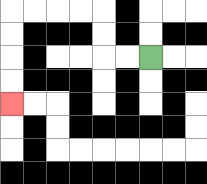{'start': '[6, 2]', 'end': '[0, 4]', 'path_directions': 'L,L,U,U,L,L,L,L,D,D,D,D', 'path_coordinates': '[[6, 2], [5, 2], [4, 2], [4, 1], [4, 0], [3, 0], [2, 0], [1, 0], [0, 0], [0, 1], [0, 2], [0, 3], [0, 4]]'}